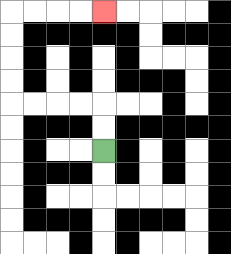{'start': '[4, 6]', 'end': '[4, 0]', 'path_directions': 'U,U,L,L,L,L,U,U,U,U,R,R,R,R', 'path_coordinates': '[[4, 6], [4, 5], [4, 4], [3, 4], [2, 4], [1, 4], [0, 4], [0, 3], [0, 2], [0, 1], [0, 0], [1, 0], [2, 0], [3, 0], [4, 0]]'}